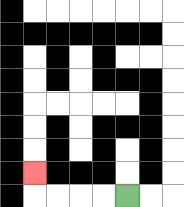{'start': '[5, 8]', 'end': '[1, 7]', 'path_directions': 'L,L,L,L,U', 'path_coordinates': '[[5, 8], [4, 8], [3, 8], [2, 8], [1, 8], [1, 7]]'}